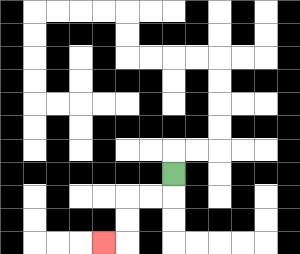{'start': '[7, 7]', 'end': '[4, 10]', 'path_directions': 'D,L,L,D,D,L', 'path_coordinates': '[[7, 7], [7, 8], [6, 8], [5, 8], [5, 9], [5, 10], [4, 10]]'}